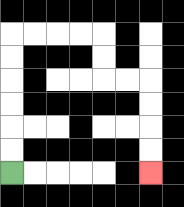{'start': '[0, 7]', 'end': '[6, 7]', 'path_directions': 'U,U,U,U,U,U,R,R,R,R,D,D,R,R,D,D,D,D', 'path_coordinates': '[[0, 7], [0, 6], [0, 5], [0, 4], [0, 3], [0, 2], [0, 1], [1, 1], [2, 1], [3, 1], [4, 1], [4, 2], [4, 3], [5, 3], [6, 3], [6, 4], [6, 5], [6, 6], [6, 7]]'}